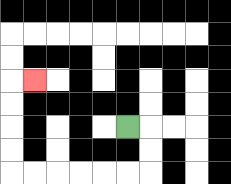{'start': '[5, 5]', 'end': '[1, 3]', 'path_directions': 'R,D,D,L,L,L,L,L,L,U,U,U,U,R', 'path_coordinates': '[[5, 5], [6, 5], [6, 6], [6, 7], [5, 7], [4, 7], [3, 7], [2, 7], [1, 7], [0, 7], [0, 6], [0, 5], [0, 4], [0, 3], [1, 3]]'}